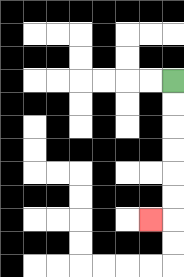{'start': '[7, 3]', 'end': '[6, 9]', 'path_directions': 'D,D,D,D,D,D,L', 'path_coordinates': '[[7, 3], [7, 4], [7, 5], [7, 6], [7, 7], [7, 8], [7, 9], [6, 9]]'}